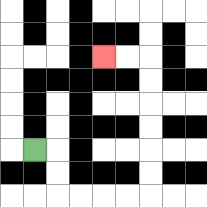{'start': '[1, 6]', 'end': '[4, 2]', 'path_directions': 'R,D,D,R,R,R,R,U,U,U,U,U,U,L,L', 'path_coordinates': '[[1, 6], [2, 6], [2, 7], [2, 8], [3, 8], [4, 8], [5, 8], [6, 8], [6, 7], [6, 6], [6, 5], [6, 4], [6, 3], [6, 2], [5, 2], [4, 2]]'}